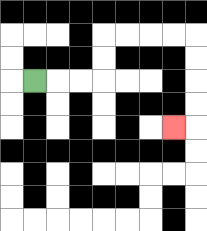{'start': '[1, 3]', 'end': '[7, 5]', 'path_directions': 'R,R,R,U,U,R,R,R,R,D,D,D,D,L', 'path_coordinates': '[[1, 3], [2, 3], [3, 3], [4, 3], [4, 2], [4, 1], [5, 1], [6, 1], [7, 1], [8, 1], [8, 2], [8, 3], [8, 4], [8, 5], [7, 5]]'}